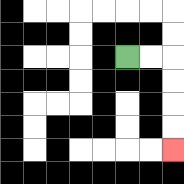{'start': '[5, 2]', 'end': '[7, 6]', 'path_directions': 'R,R,D,D,D,D', 'path_coordinates': '[[5, 2], [6, 2], [7, 2], [7, 3], [7, 4], [7, 5], [7, 6]]'}